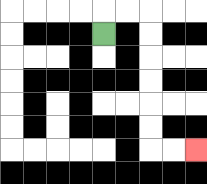{'start': '[4, 1]', 'end': '[8, 6]', 'path_directions': 'U,R,R,D,D,D,D,D,D,R,R', 'path_coordinates': '[[4, 1], [4, 0], [5, 0], [6, 0], [6, 1], [6, 2], [6, 3], [6, 4], [6, 5], [6, 6], [7, 6], [8, 6]]'}